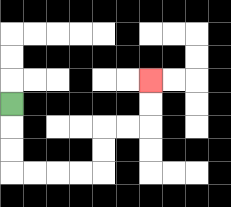{'start': '[0, 4]', 'end': '[6, 3]', 'path_directions': 'D,D,D,R,R,R,R,U,U,R,R,U,U', 'path_coordinates': '[[0, 4], [0, 5], [0, 6], [0, 7], [1, 7], [2, 7], [3, 7], [4, 7], [4, 6], [4, 5], [5, 5], [6, 5], [6, 4], [6, 3]]'}